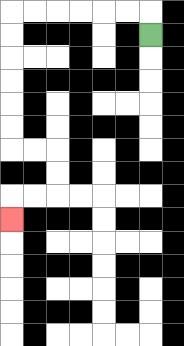{'start': '[6, 1]', 'end': '[0, 9]', 'path_directions': 'U,L,L,L,L,L,L,D,D,D,D,D,D,R,R,D,D,L,L,D', 'path_coordinates': '[[6, 1], [6, 0], [5, 0], [4, 0], [3, 0], [2, 0], [1, 0], [0, 0], [0, 1], [0, 2], [0, 3], [0, 4], [0, 5], [0, 6], [1, 6], [2, 6], [2, 7], [2, 8], [1, 8], [0, 8], [0, 9]]'}